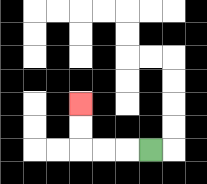{'start': '[6, 6]', 'end': '[3, 4]', 'path_directions': 'L,L,L,U,U', 'path_coordinates': '[[6, 6], [5, 6], [4, 6], [3, 6], [3, 5], [3, 4]]'}